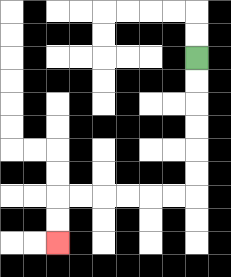{'start': '[8, 2]', 'end': '[2, 10]', 'path_directions': 'D,D,D,D,D,D,L,L,L,L,L,L,D,D', 'path_coordinates': '[[8, 2], [8, 3], [8, 4], [8, 5], [8, 6], [8, 7], [8, 8], [7, 8], [6, 8], [5, 8], [4, 8], [3, 8], [2, 8], [2, 9], [2, 10]]'}